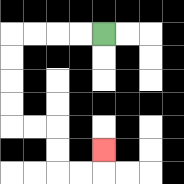{'start': '[4, 1]', 'end': '[4, 6]', 'path_directions': 'L,L,L,L,D,D,D,D,R,R,D,D,R,R,U', 'path_coordinates': '[[4, 1], [3, 1], [2, 1], [1, 1], [0, 1], [0, 2], [0, 3], [0, 4], [0, 5], [1, 5], [2, 5], [2, 6], [2, 7], [3, 7], [4, 7], [4, 6]]'}